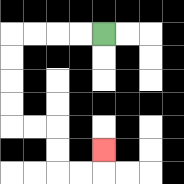{'start': '[4, 1]', 'end': '[4, 6]', 'path_directions': 'L,L,L,L,D,D,D,D,R,R,D,D,R,R,U', 'path_coordinates': '[[4, 1], [3, 1], [2, 1], [1, 1], [0, 1], [0, 2], [0, 3], [0, 4], [0, 5], [1, 5], [2, 5], [2, 6], [2, 7], [3, 7], [4, 7], [4, 6]]'}